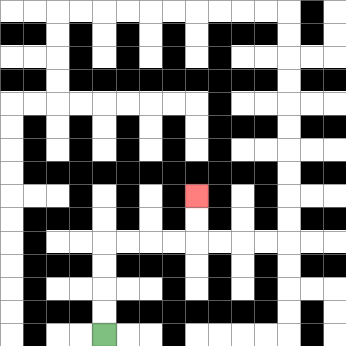{'start': '[4, 14]', 'end': '[8, 8]', 'path_directions': 'U,U,U,U,R,R,R,R,U,U', 'path_coordinates': '[[4, 14], [4, 13], [4, 12], [4, 11], [4, 10], [5, 10], [6, 10], [7, 10], [8, 10], [8, 9], [8, 8]]'}